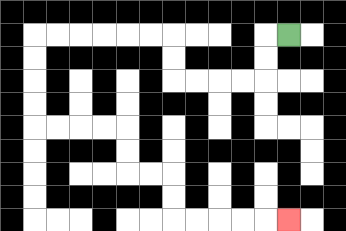{'start': '[12, 1]', 'end': '[12, 9]', 'path_directions': 'L,D,D,L,L,L,L,U,U,L,L,L,L,L,L,D,D,D,D,R,R,R,R,D,D,R,R,D,D,R,R,R,R,R', 'path_coordinates': '[[12, 1], [11, 1], [11, 2], [11, 3], [10, 3], [9, 3], [8, 3], [7, 3], [7, 2], [7, 1], [6, 1], [5, 1], [4, 1], [3, 1], [2, 1], [1, 1], [1, 2], [1, 3], [1, 4], [1, 5], [2, 5], [3, 5], [4, 5], [5, 5], [5, 6], [5, 7], [6, 7], [7, 7], [7, 8], [7, 9], [8, 9], [9, 9], [10, 9], [11, 9], [12, 9]]'}